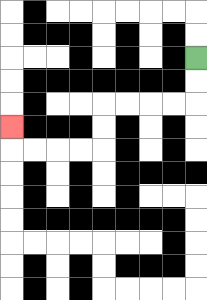{'start': '[8, 2]', 'end': '[0, 5]', 'path_directions': 'D,D,L,L,L,L,D,D,L,L,L,L,U', 'path_coordinates': '[[8, 2], [8, 3], [8, 4], [7, 4], [6, 4], [5, 4], [4, 4], [4, 5], [4, 6], [3, 6], [2, 6], [1, 6], [0, 6], [0, 5]]'}